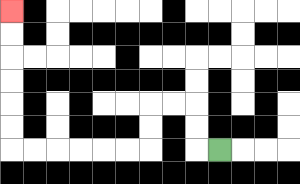{'start': '[9, 6]', 'end': '[0, 0]', 'path_directions': 'L,U,U,L,L,D,D,L,L,L,L,L,L,U,U,U,U,U,U', 'path_coordinates': '[[9, 6], [8, 6], [8, 5], [8, 4], [7, 4], [6, 4], [6, 5], [6, 6], [5, 6], [4, 6], [3, 6], [2, 6], [1, 6], [0, 6], [0, 5], [0, 4], [0, 3], [0, 2], [0, 1], [0, 0]]'}